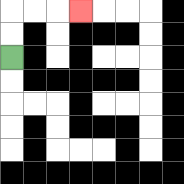{'start': '[0, 2]', 'end': '[3, 0]', 'path_directions': 'U,U,R,R,R', 'path_coordinates': '[[0, 2], [0, 1], [0, 0], [1, 0], [2, 0], [3, 0]]'}